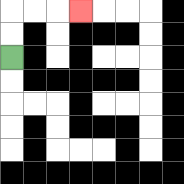{'start': '[0, 2]', 'end': '[3, 0]', 'path_directions': 'U,U,R,R,R', 'path_coordinates': '[[0, 2], [0, 1], [0, 0], [1, 0], [2, 0], [3, 0]]'}